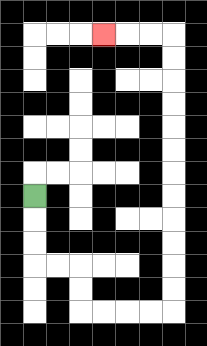{'start': '[1, 8]', 'end': '[4, 1]', 'path_directions': 'D,D,D,R,R,D,D,R,R,R,R,U,U,U,U,U,U,U,U,U,U,U,U,L,L,L', 'path_coordinates': '[[1, 8], [1, 9], [1, 10], [1, 11], [2, 11], [3, 11], [3, 12], [3, 13], [4, 13], [5, 13], [6, 13], [7, 13], [7, 12], [7, 11], [7, 10], [7, 9], [7, 8], [7, 7], [7, 6], [7, 5], [7, 4], [7, 3], [7, 2], [7, 1], [6, 1], [5, 1], [4, 1]]'}